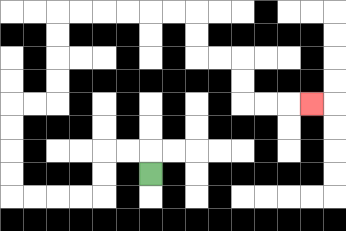{'start': '[6, 7]', 'end': '[13, 4]', 'path_directions': 'U,L,L,D,D,L,L,L,L,U,U,U,U,R,R,U,U,U,U,R,R,R,R,R,R,D,D,R,R,D,D,R,R,R', 'path_coordinates': '[[6, 7], [6, 6], [5, 6], [4, 6], [4, 7], [4, 8], [3, 8], [2, 8], [1, 8], [0, 8], [0, 7], [0, 6], [0, 5], [0, 4], [1, 4], [2, 4], [2, 3], [2, 2], [2, 1], [2, 0], [3, 0], [4, 0], [5, 0], [6, 0], [7, 0], [8, 0], [8, 1], [8, 2], [9, 2], [10, 2], [10, 3], [10, 4], [11, 4], [12, 4], [13, 4]]'}